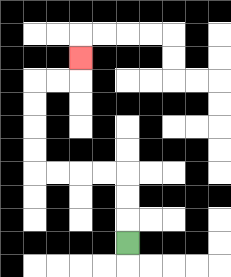{'start': '[5, 10]', 'end': '[3, 2]', 'path_directions': 'U,U,U,L,L,L,L,U,U,U,U,R,R,U', 'path_coordinates': '[[5, 10], [5, 9], [5, 8], [5, 7], [4, 7], [3, 7], [2, 7], [1, 7], [1, 6], [1, 5], [1, 4], [1, 3], [2, 3], [3, 3], [3, 2]]'}